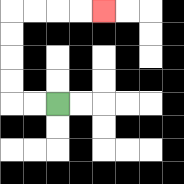{'start': '[2, 4]', 'end': '[4, 0]', 'path_directions': 'L,L,U,U,U,U,R,R,R,R', 'path_coordinates': '[[2, 4], [1, 4], [0, 4], [0, 3], [0, 2], [0, 1], [0, 0], [1, 0], [2, 0], [3, 0], [4, 0]]'}